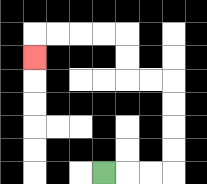{'start': '[4, 7]', 'end': '[1, 2]', 'path_directions': 'R,R,R,U,U,U,U,L,L,U,U,L,L,L,L,D', 'path_coordinates': '[[4, 7], [5, 7], [6, 7], [7, 7], [7, 6], [7, 5], [7, 4], [7, 3], [6, 3], [5, 3], [5, 2], [5, 1], [4, 1], [3, 1], [2, 1], [1, 1], [1, 2]]'}